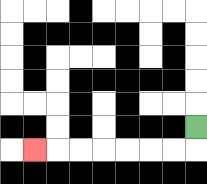{'start': '[8, 5]', 'end': '[1, 6]', 'path_directions': 'D,L,L,L,L,L,L,L', 'path_coordinates': '[[8, 5], [8, 6], [7, 6], [6, 6], [5, 6], [4, 6], [3, 6], [2, 6], [1, 6]]'}